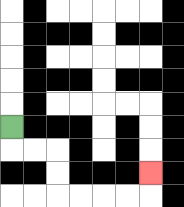{'start': '[0, 5]', 'end': '[6, 7]', 'path_directions': 'D,R,R,D,D,R,R,R,R,U', 'path_coordinates': '[[0, 5], [0, 6], [1, 6], [2, 6], [2, 7], [2, 8], [3, 8], [4, 8], [5, 8], [6, 8], [6, 7]]'}